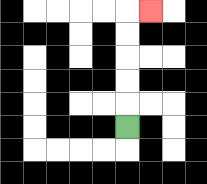{'start': '[5, 5]', 'end': '[6, 0]', 'path_directions': 'U,U,U,U,U,R', 'path_coordinates': '[[5, 5], [5, 4], [5, 3], [5, 2], [5, 1], [5, 0], [6, 0]]'}